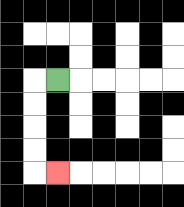{'start': '[2, 3]', 'end': '[2, 7]', 'path_directions': 'L,D,D,D,D,R', 'path_coordinates': '[[2, 3], [1, 3], [1, 4], [1, 5], [1, 6], [1, 7], [2, 7]]'}